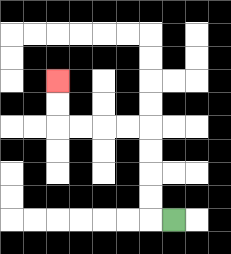{'start': '[7, 9]', 'end': '[2, 3]', 'path_directions': 'L,U,U,U,U,L,L,L,L,U,U', 'path_coordinates': '[[7, 9], [6, 9], [6, 8], [6, 7], [6, 6], [6, 5], [5, 5], [4, 5], [3, 5], [2, 5], [2, 4], [2, 3]]'}